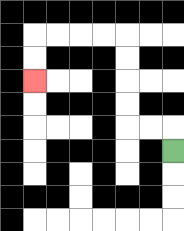{'start': '[7, 6]', 'end': '[1, 3]', 'path_directions': 'U,L,L,U,U,U,U,L,L,L,L,D,D', 'path_coordinates': '[[7, 6], [7, 5], [6, 5], [5, 5], [5, 4], [5, 3], [5, 2], [5, 1], [4, 1], [3, 1], [2, 1], [1, 1], [1, 2], [1, 3]]'}